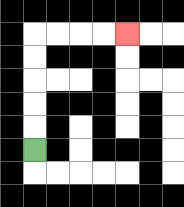{'start': '[1, 6]', 'end': '[5, 1]', 'path_directions': 'U,U,U,U,U,R,R,R,R', 'path_coordinates': '[[1, 6], [1, 5], [1, 4], [1, 3], [1, 2], [1, 1], [2, 1], [3, 1], [4, 1], [5, 1]]'}